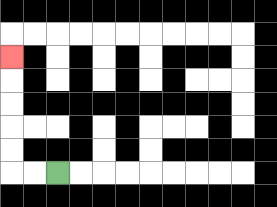{'start': '[2, 7]', 'end': '[0, 2]', 'path_directions': 'L,L,U,U,U,U,U', 'path_coordinates': '[[2, 7], [1, 7], [0, 7], [0, 6], [0, 5], [0, 4], [0, 3], [0, 2]]'}